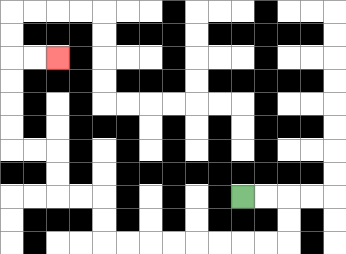{'start': '[10, 8]', 'end': '[2, 2]', 'path_directions': 'R,R,D,D,L,L,L,L,L,L,L,L,U,U,L,L,U,U,L,L,U,U,U,U,R,R', 'path_coordinates': '[[10, 8], [11, 8], [12, 8], [12, 9], [12, 10], [11, 10], [10, 10], [9, 10], [8, 10], [7, 10], [6, 10], [5, 10], [4, 10], [4, 9], [4, 8], [3, 8], [2, 8], [2, 7], [2, 6], [1, 6], [0, 6], [0, 5], [0, 4], [0, 3], [0, 2], [1, 2], [2, 2]]'}